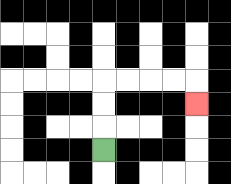{'start': '[4, 6]', 'end': '[8, 4]', 'path_directions': 'U,U,U,R,R,R,R,D', 'path_coordinates': '[[4, 6], [4, 5], [4, 4], [4, 3], [5, 3], [6, 3], [7, 3], [8, 3], [8, 4]]'}